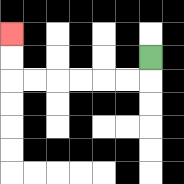{'start': '[6, 2]', 'end': '[0, 1]', 'path_directions': 'D,L,L,L,L,L,L,U,U', 'path_coordinates': '[[6, 2], [6, 3], [5, 3], [4, 3], [3, 3], [2, 3], [1, 3], [0, 3], [0, 2], [0, 1]]'}